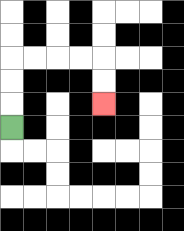{'start': '[0, 5]', 'end': '[4, 4]', 'path_directions': 'U,U,U,R,R,R,R,D,D', 'path_coordinates': '[[0, 5], [0, 4], [0, 3], [0, 2], [1, 2], [2, 2], [3, 2], [4, 2], [4, 3], [4, 4]]'}